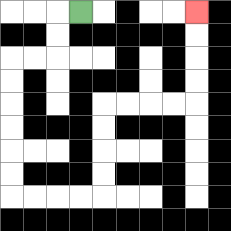{'start': '[3, 0]', 'end': '[8, 0]', 'path_directions': 'L,D,D,L,L,D,D,D,D,D,D,R,R,R,R,U,U,U,U,R,R,R,R,U,U,U,U', 'path_coordinates': '[[3, 0], [2, 0], [2, 1], [2, 2], [1, 2], [0, 2], [0, 3], [0, 4], [0, 5], [0, 6], [0, 7], [0, 8], [1, 8], [2, 8], [3, 8], [4, 8], [4, 7], [4, 6], [4, 5], [4, 4], [5, 4], [6, 4], [7, 4], [8, 4], [8, 3], [8, 2], [8, 1], [8, 0]]'}